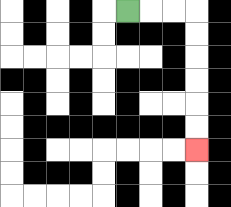{'start': '[5, 0]', 'end': '[8, 6]', 'path_directions': 'R,R,R,D,D,D,D,D,D', 'path_coordinates': '[[5, 0], [6, 0], [7, 0], [8, 0], [8, 1], [8, 2], [8, 3], [8, 4], [8, 5], [8, 6]]'}